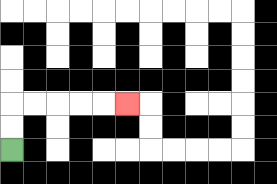{'start': '[0, 6]', 'end': '[5, 4]', 'path_directions': 'U,U,R,R,R,R,R', 'path_coordinates': '[[0, 6], [0, 5], [0, 4], [1, 4], [2, 4], [3, 4], [4, 4], [5, 4]]'}